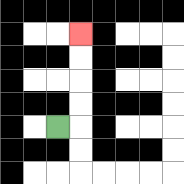{'start': '[2, 5]', 'end': '[3, 1]', 'path_directions': 'R,U,U,U,U', 'path_coordinates': '[[2, 5], [3, 5], [3, 4], [3, 3], [3, 2], [3, 1]]'}